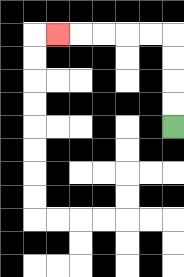{'start': '[7, 5]', 'end': '[2, 1]', 'path_directions': 'U,U,U,U,L,L,L,L,L', 'path_coordinates': '[[7, 5], [7, 4], [7, 3], [7, 2], [7, 1], [6, 1], [5, 1], [4, 1], [3, 1], [2, 1]]'}